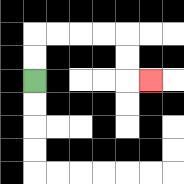{'start': '[1, 3]', 'end': '[6, 3]', 'path_directions': 'U,U,R,R,R,R,D,D,R', 'path_coordinates': '[[1, 3], [1, 2], [1, 1], [2, 1], [3, 1], [4, 1], [5, 1], [5, 2], [5, 3], [6, 3]]'}